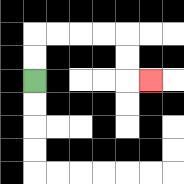{'start': '[1, 3]', 'end': '[6, 3]', 'path_directions': 'U,U,R,R,R,R,D,D,R', 'path_coordinates': '[[1, 3], [1, 2], [1, 1], [2, 1], [3, 1], [4, 1], [5, 1], [5, 2], [5, 3], [6, 3]]'}